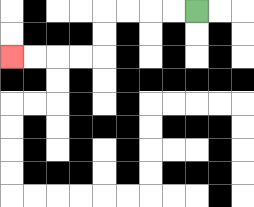{'start': '[8, 0]', 'end': '[0, 2]', 'path_directions': 'L,L,L,L,D,D,L,L,L,L', 'path_coordinates': '[[8, 0], [7, 0], [6, 0], [5, 0], [4, 0], [4, 1], [4, 2], [3, 2], [2, 2], [1, 2], [0, 2]]'}